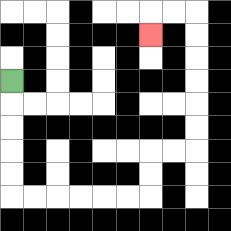{'start': '[0, 3]', 'end': '[6, 1]', 'path_directions': 'D,D,D,D,D,R,R,R,R,R,R,U,U,R,R,U,U,U,U,U,U,L,L,D', 'path_coordinates': '[[0, 3], [0, 4], [0, 5], [0, 6], [0, 7], [0, 8], [1, 8], [2, 8], [3, 8], [4, 8], [5, 8], [6, 8], [6, 7], [6, 6], [7, 6], [8, 6], [8, 5], [8, 4], [8, 3], [8, 2], [8, 1], [8, 0], [7, 0], [6, 0], [6, 1]]'}